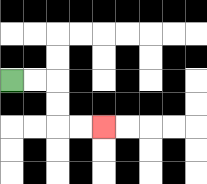{'start': '[0, 3]', 'end': '[4, 5]', 'path_directions': 'R,R,D,D,R,R', 'path_coordinates': '[[0, 3], [1, 3], [2, 3], [2, 4], [2, 5], [3, 5], [4, 5]]'}